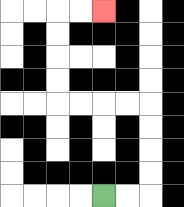{'start': '[4, 8]', 'end': '[4, 0]', 'path_directions': 'R,R,U,U,U,U,L,L,L,L,U,U,U,U,R,R', 'path_coordinates': '[[4, 8], [5, 8], [6, 8], [6, 7], [6, 6], [6, 5], [6, 4], [5, 4], [4, 4], [3, 4], [2, 4], [2, 3], [2, 2], [2, 1], [2, 0], [3, 0], [4, 0]]'}